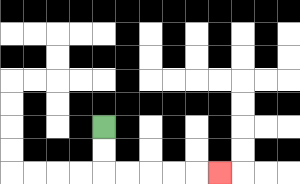{'start': '[4, 5]', 'end': '[9, 7]', 'path_directions': 'D,D,R,R,R,R,R', 'path_coordinates': '[[4, 5], [4, 6], [4, 7], [5, 7], [6, 7], [7, 7], [8, 7], [9, 7]]'}